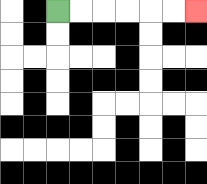{'start': '[2, 0]', 'end': '[8, 0]', 'path_directions': 'R,R,R,R,R,R', 'path_coordinates': '[[2, 0], [3, 0], [4, 0], [5, 0], [6, 0], [7, 0], [8, 0]]'}